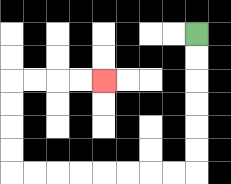{'start': '[8, 1]', 'end': '[4, 3]', 'path_directions': 'D,D,D,D,D,D,L,L,L,L,L,L,L,L,U,U,U,U,R,R,R,R', 'path_coordinates': '[[8, 1], [8, 2], [8, 3], [8, 4], [8, 5], [8, 6], [8, 7], [7, 7], [6, 7], [5, 7], [4, 7], [3, 7], [2, 7], [1, 7], [0, 7], [0, 6], [0, 5], [0, 4], [0, 3], [1, 3], [2, 3], [3, 3], [4, 3]]'}